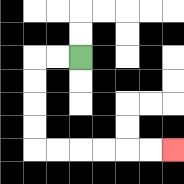{'start': '[3, 2]', 'end': '[7, 6]', 'path_directions': 'L,L,D,D,D,D,R,R,R,R,R,R', 'path_coordinates': '[[3, 2], [2, 2], [1, 2], [1, 3], [1, 4], [1, 5], [1, 6], [2, 6], [3, 6], [4, 6], [5, 6], [6, 6], [7, 6]]'}